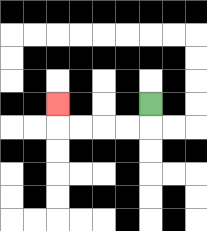{'start': '[6, 4]', 'end': '[2, 4]', 'path_directions': 'D,L,L,L,L,U', 'path_coordinates': '[[6, 4], [6, 5], [5, 5], [4, 5], [3, 5], [2, 5], [2, 4]]'}